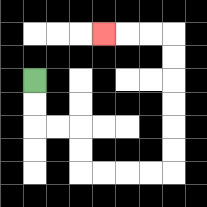{'start': '[1, 3]', 'end': '[4, 1]', 'path_directions': 'D,D,R,R,D,D,R,R,R,R,U,U,U,U,U,U,L,L,L', 'path_coordinates': '[[1, 3], [1, 4], [1, 5], [2, 5], [3, 5], [3, 6], [3, 7], [4, 7], [5, 7], [6, 7], [7, 7], [7, 6], [7, 5], [7, 4], [7, 3], [7, 2], [7, 1], [6, 1], [5, 1], [4, 1]]'}